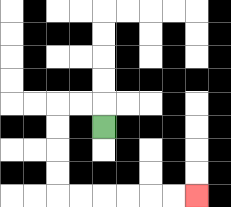{'start': '[4, 5]', 'end': '[8, 8]', 'path_directions': 'U,L,L,D,D,D,D,R,R,R,R,R,R', 'path_coordinates': '[[4, 5], [4, 4], [3, 4], [2, 4], [2, 5], [2, 6], [2, 7], [2, 8], [3, 8], [4, 8], [5, 8], [6, 8], [7, 8], [8, 8]]'}